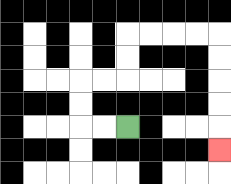{'start': '[5, 5]', 'end': '[9, 6]', 'path_directions': 'L,L,U,U,R,R,U,U,R,R,R,R,D,D,D,D,D', 'path_coordinates': '[[5, 5], [4, 5], [3, 5], [3, 4], [3, 3], [4, 3], [5, 3], [5, 2], [5, 1], [6, 1], [7, 1], [8, 1], [9, 1], [9, 2], [9, 3], [9, 4], [9, 5], [9, 6]]'}